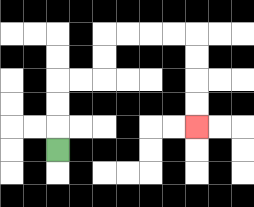{'start': '[2, 6]', 'end': '[8, 5]', 'path_directions': 'U,U,U,R,R,U,U,R,R,R,R,D,D,D,D', 'path_coordinates': '[[2, 6], [2, 5], [2, 4], [2, 3], [3, 3], [4, 3], [4, 2], [4, 1], [5, 1], [6, 1], [7, 1], [8, 1], [8, 2], [8, 3], [8, 4], [8, 5]]'}